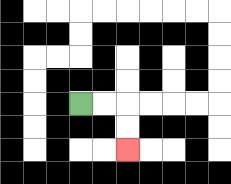{'start': '[3, 4]', 'end': '[5, 6]', 'path_directions': 'R,R,D,D', 'path_coordinates': '[[3, 4], [4, 4], [5, 4], [5, 5], [5, 6]]'}